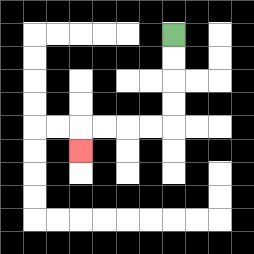{'start': '[7, 1]', 'end': '[3, 6]', 'path_directions': 'D,D,D,D,L,L,L,L,D', 'path_coordinates': '[[7, 1], [7, 2], [7, 3], [7, 4], [7, 5], [6, 5], [5, 5], [4, 5], [3, 5], [3, 6]]'}